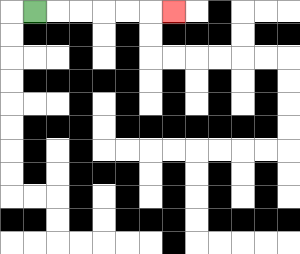{'start': '[1, 0]', 'end': '[7, 0]', 'path_directions': 'R,R,R,R,R,R', 'path_coordinates': '[[1, 0], [2, 0], [3, 0], [4, 0], [5, 0], [6, 0], [7, 0]]'}